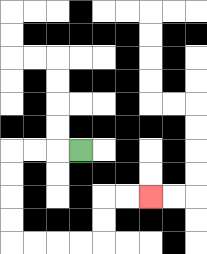{'start': '[3, 6]', 'end': '[6, 8]', 'path_directions': 'L,L,L,D,D,D,D,R,R,R,R,U,U,R,R', 'path_coordinates': '[[3, 6], [2, 6], [1, 6], [0, 6], [0, 7], [0, 8], [0, 9], [0, 10], [1, 10], [2, 10], [3, 10], [4, 10], [4, 9], [4, 8], [5, 8], [6, 8]]'}